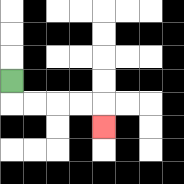{'start': '[0, 3]', 'end': '[4, 5]', 'path_directions': 'D,R,R,R,R,D', 'path_coordinates': '[[0, 3], [0, 4], [1, 4], [2, 4], [3, 4], [4, 4], [4, 5]]'}